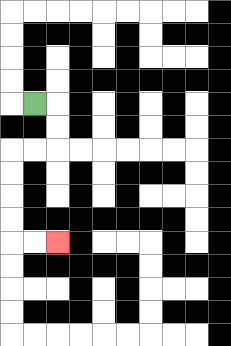{'start': '[1, 4]', 'end': '[2, 10]', 'path_directions': 'R,D,D,L,L,D,D,D,D,R,R', 'path_coordinates': '[[1, 4], [2, 4], [2, 5], [2, 6], [1, 6], [0, 6], [0, 7], [0, 8], [0, 9], [0, 10], [1, 10], [2, 10]]'}